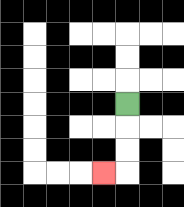{'start': '[5, 4]', 'end': '[4, 7]', 'path_directions': 'D,D,D,L', 'path_coordinates': '[[5, 4], [5, 5], [5, 6], [5, 7], [4, 7]]'}